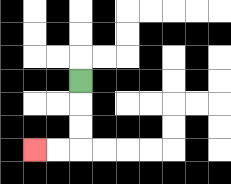{'start': '[3, 3]', 'end': '[1, 6]', 'path_directions': 'D,D,D,L,L', 'path_coordinates': '[[3, 3], [3, 4], [3, 5], [3, 6], [2, 6], [1, 6]]'}